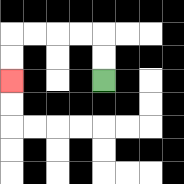{'start': '[4, 3]', 'end': '[0, 3]', 'path_directions': 'U,U,L,L,L,L,D,D', 'path_coordinates': '[[4, 3], [4, 2], [4, 1], [3, 1], [2, 1], [1, 1], [0, 1], [0, 2], [0, 3]]'}